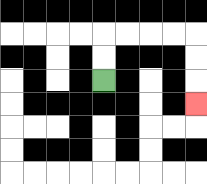{'start': '[4, 3]', 'end': '[8, 4]', 'path_directions': 'U,U,R,R,R,R,D,D,D', 'path_coordinates': '[[4, 3], [4, 2], [4, 1], [5, 1], [6, 1], [7, 1], [8, 1], [8, 2], [8, 3], [8, 4]]'}